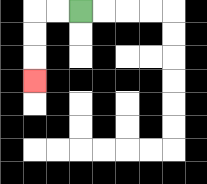{'start': '[3, 0]', 'end': '[1, 3]', 'path_directions': 'L,L,D,D,D', 'path_coordinates': '[[3, 0], [2, 0], [1, 0], [1, 1], [1, 2], [1, 3]]'}